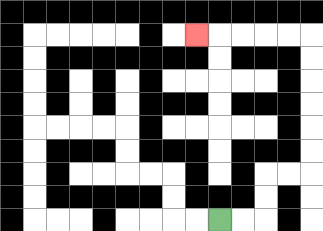{'start': '[9, 9]', 'end': '[8, 1]', 'path_directions': 'R,R,U,U,R,R,U,U,U,U,U,U,L,L,L,L,L', 'path_coordinates': '[[9, 9], [10, 9], [11, 9], [11, 8], [11, 7], [12, 7], [13, 7], [13, 6], [13, 5], [13, 4], [13, 3], [13, 2], [13, 1], [12, 1], [11, 1], [10, 1], [9, 1], [8, 1]]'}